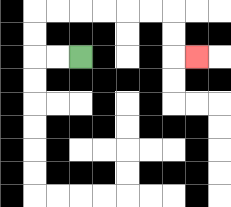{'start': '[3, 2]', 'end': '[8, 2]', 'path_directions': 'L,L,U,U,R,R,R,R,R,R,D,D,R', 'path_coordinates': '[[3, 2], [2, 2], [1, 2], [1, 1], [1, 0], [2, 0], [3, 0], [4, 0], [5, 0], [6, 0], [7, 0], [7, 1], [7, 2], [8, 2]]'}